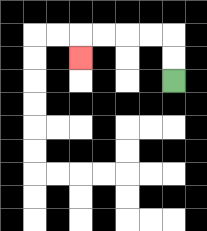{'start': '[7, 3]', 'end': '[3, 2]', 'path_directions': 'U,U,L,L,L,L,D', 'path_coordinates': '[[7, 3], [7, 2], [7, 1], [6, 1], [5, 1], [4, 1], [3, 1], [3, 2]]'}